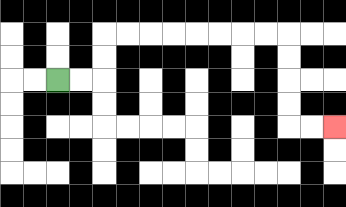{'start': '[2, 3]', 'end': '[14, 5]', 'path_directions': 'R,R,U,U,R,R,R,R,R,R,R,R,D,D,D,D,R,R', 'path_coordinates': '[[2, 3], [3, 3], [4, 3], [4, 2], [4, 1], [5, 1], [6, 1], [7, 1], [8, 1], [9, 1], [10, 1], [11, 1], [12, 1], [12, 2], [12, 3], [12, 4], [12, 5], [13, 5], [14, 5]]'}